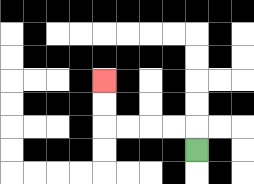{'start': '[8, 6]', 'end': '[4, 3]', 'path_directions': 'U,L,L,L,L,U,U', 'path_coordinates': '[[8, 6], [8, 5], [7, 5], [6, 5], [5, 5], [4, 5], [4, 4], [4, 3]]'}